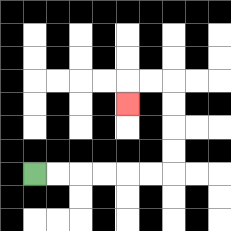{'start': '[1, 7]', 'end': '[5, 4]', 'path_directions': 'R,R,R,R,R,R,U,U,U,U,L,L,D', 'path_coordinates': '[[1, 7], [2, 7], [3, 7], [4, 7], [5, 7], [6, 7], [7, 7], [7, 6], [7, 5], [7, 4], [7, 3], [6, 3], [5, 3], [5, 4]]'}